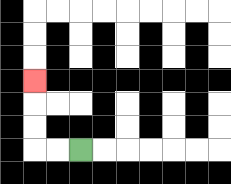{'start': '[3, 6]', 'end': '[1, 3]', 'path_directions': 'L,L,U,U,U', 'path_coordinates': '[[3, 6], [2, 6], [1, 6], [1, 5], [1, 4], [1, 3]]'}